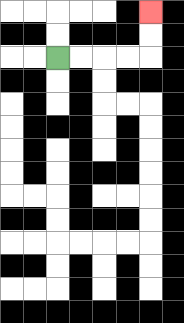{'start': '[2, 2]', 'end': '[6, 0]', 'path_directions': 'R,R,R,R,U,U', 'path_coordinates': '[[2, 2], [3, 2], [4, 2], [5, 2], [6, 2], [6, 1], [6, 0]]'}